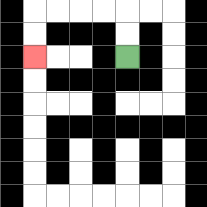{'start': '[5, 2]', 'end': '[1, 2]', 'path_directions': 'U,U,L,L,L,L,D,D', 'path_coordinates': '[[5, 2], [5, 1], [5, 0], [4, 0], [3, 0], [2, 0], [1, 0], [1, 1], [1, 2]]'}